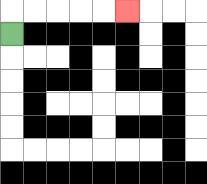{'start': '[0, 1]', 'end': '[5, 0]', 'path_directions': 'U,R,R,R,R,R', 'path_coordinates': '[[0, 1], [0, 0], [1, 0], [2, 0], [3, 0], [4, 0], [5, 0]]'}